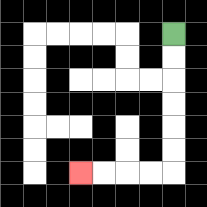{'start': '[7, 1]', 'end': '[3, 7]', 'path_directions': 'D,D,D,D,D,D,L,L,L,L', 'path_coordinates': '[[7, 1], [7, 2], [7, 3], [7, 4], [7, 5], [7, 6], [7, 7], [6, 7], [5, 7], [4, 7], [3, 7]]'}